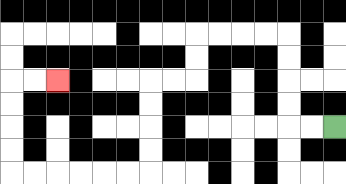{'start': '[14, 5]', 'end': '[2, 3]', 'path_directions': 'L,L,U,U,U,U,L,L,L,L,D,D,L,L,D,D,D,D,L,L,L,L,L,L,U,U,U,U,R,R', 'path_coordinates': '[[14, 5], [13, 5], [12, 5], [12, 4], [12, 3], [12, 2], [12, 1], [11, 1], [10, 1], [9, 1], [8, 1], [8, 2], [8, 3], [7, 3], [6, 3], [6, 4], [6, 5], [6, 6], [6, 7], [5, 7], [4, 7], [3, 7], [2, 7], [1, 7], [0, 7], [0, 6], [0, 5], [0, 4], [0, 3], [1, 3], [2, 3]]'}